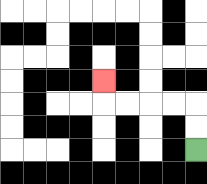{'start': '[8, 6]', 'end': '[4, 3]', 'path_directions': 'U,U,L,L,L,L,U', 'path_coordinates': '[[8, 6], [8, 5], [8, 4], [7, 4], [6, 4], [5, 4], [4, 4], [4, 3]]'}